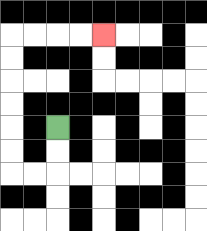{'start': '[2, 5]', 'end': '[4, 1]', 'path_directions': 'D,D,L,L,U,U,U,U,U,U,R,R,R,R', 'path_coordinates': '[[2, 5], [2, 6], [2, 7], [1, 7], [0, 7], [0, 6], [0, 5], [0, 4], [0, 3], [0, 2], [0, 1], [1, 1], [2, 1], [3, 1], [4, 1]]'}